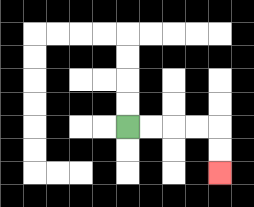{'start': '[5, 5]', 'end': '[9, 7]', 'path_directions': 'R,R,R,R,D,D', 'path_coordinates': '[[5, 5], [6, 5], [7, 5], [8, 5], [9, 5], [9, 6], [9, 7]]'}